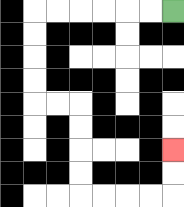{'start': '[7, 0]', 'end': '[7, 6]', 'path_directions': 'L,L,L,L,L,L,D,D,D,D,R,R,D,D,D,D,R,R,R,R,U,U', 'path_coordinates': '[[7, 0], [6, 0], [5, 0], [4, 0], [3, 0], [2, 0], [1, 0], [1, 1], [1, 2], [1, 3], [1, 4], [2, 4], [3, 4], [3, 5], [3, 6], [3, 7], [3, 8], [4, 8], [5, 8], [6, 8], [7, 8], [7, 7], [7, 6]]'}